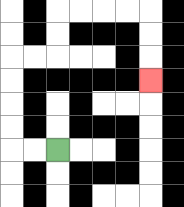{'start': '[2, 6]', 'end': '[6, 3]', 'path_directions': 'L,L,U,U,U,U,R,R,U,U,R,R,R,R,D,D,D', 'path_coordinates': '[[2, 6], [1, 6], [0, 6], [0, 5], [0, 4], [0, 3], [0, 2], [1, 2], [2, 2], [2, 1], [2, 0], [3, 0], [4, 0], [5, 0], [6, 0], [6, 1], [6, 2], [6, 3]]'}